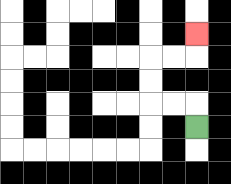{'start': '[8, 5]', 'end': '[8, 1]', 'path_directions': 'U,L,L,U,U,R,R,U', 'path_coordinates': '[[8, 5], [8, 4], [7, 4], [6, 4], [6, 3], [6, 2], [7, 2], [8, 2], [8, 1]]'}